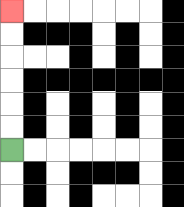{'start': '[0, 6]', 'end': '[0, 0]', 'path_directions': 'U,U,U,U,U,U', 'path_coordinates': '[[0, 6], [0, 5], [0, 4], [0, 3], [0, 2], [0, 1], [0, 0]]'}